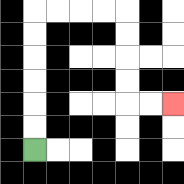{'start': '[1, 6]', 'end': '[7, 4]', 'path_directions': 'U,U,U,U,U,U,R,R,R,R,D,D,D,D,R,R', 'path_coordinates': '[[1, 6], [1, 5], [1, 4], [1, 3], [1, 2], [1, 1], [1, 0], [2, 0], [3, 0], [4, 0], [5, 0], [5, 1], [5, 2], [5, 3], [5, 4], [6, 4], [7, 4]]'}